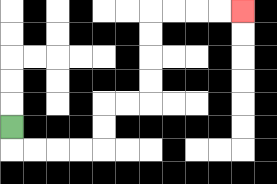{'start': '[0, 5]', 'end': '[10, 0]', 'path_directions': 'D,R,R,R,R,U,U,R,R,U,U,U,U,R,R,R,R', 'path_coordinates': '[[0, 5], [0, 6], [1, 6], [2, 6], [3, 6], [4, 6], [4, 5], [4, 4], [5, 4], [6, 4], [6, 3], [6, 2], [6, 1], [6, 0], [7, 0], [8, 0], [9, 0], [10, 0]]'}